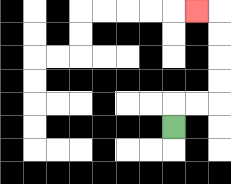{'start': '[7, 5]', 'end': '[8, 0]', 'path_directions': 'U,R,R,U,U,U,U,L', 'path_coordinates': '[[7, 5], [7, 4], [8, 4], [9, 4], [9, 3], [9, 2], [9, 1], [9, 0], [8, 0]]'}